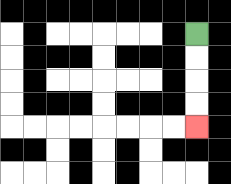{'start': '[8, 1]', 'end': '[8, 5]', 'path_directions': 'D,D,D,D', 'path_coordinates': '[[8, 1], [8, 2], [8, 3], [8, 4], [8, 5]]'}